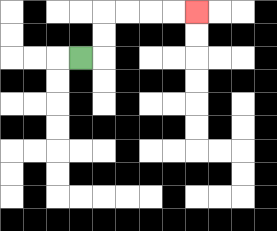{'start': '[3, 2]', 'end': '[8, 0]', 'path_directions': 'R,U,U,R,R,R,R', 'path_coordinates': '[[3, 2], [4, 2], [4, 1], [4, 0], [5, 0], [6, 0], [7, 0], [8, 0]]'}